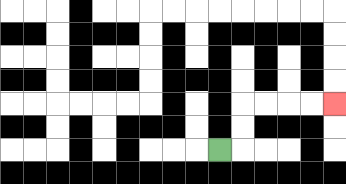{'start': '[9, 6]', 'end': '[14, 4]', 'path_directions': 'R,U,U,R,R,R,R', 'path_coordinates': '[[9, 6], [10, 6], [10, 5], [10, 4], [11, 4], [12, 4], [13, 4], [14, 4]]'}